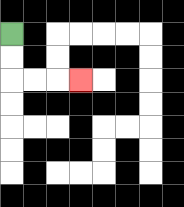{'start': '[0, 1]', 'end': '[3, 3]', 'path_directions': 'D,D,R,R,R', 'path_coordinates': '[[0, 1], [0, 2], [0, 3], [1, 3], [2, 3], [3, 3]]'}